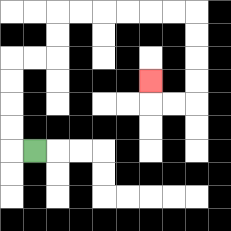{'start': '[1, 6]', 'end': '[6, 3]', 'path_directions': 'L,U,U,U,U,R,R,U,U,R,R,R,R,R,R,D,D,D,D,L,L,U', 'path_coordinates': '[[1, 6], [0, 6], [0, 5], [0, 4], [0, 3], [0, 2], [1, 2], [2, 2], [2, 1], [2, 0], [3, 0], [4, 0], [5, 0], [6, 0], [7, 0], [8, 0], [8, 1], [8, 2], [8, 3], [8, 4], [7, 4], [6, 4], [6, 3]]'}